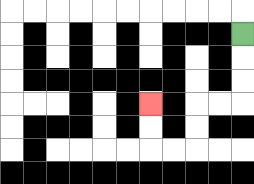{'start': '[10, 1]', 'end': '[6, 4]', 'path_directions': 'D,D,D,L,L,D,D,L,L,U,U', 'path_coordinates': '[[10, 1], [10, 2], [10, 3], [10, 4], [9, 4], [8, 4], [8, 5], [8, 6], [7, 6], [6, 6], [6, 5], [6, 4]]'}